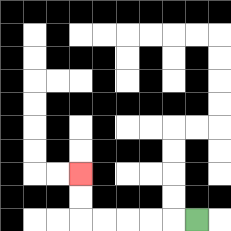{'start': '[8, 9]', 'end': '[3, 7]', 'path_directions': 'L,L,L,L,L,U,U', 'path_coordinates': '[[8, 9], [7, 9], [6, 9], [5, 9], [4, 9], [3, 9], [3, 8], [3, 7]]'}